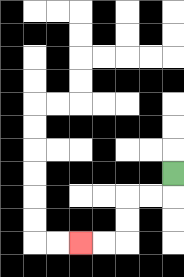{'start': '[7, 7]', 'end': '[3, 10]', 'path_directions': 'D,L,L,D,D,L,L', 'path_coordinates': '[[7, 7], [7, 8], [6, 8], [5, 8], [5, 9], [5, 10], [4, 10], [3, 10]]'}